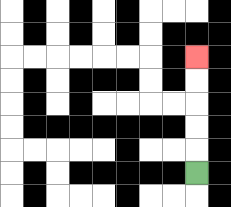{'start': '[8, 7]', 'end': '[8, 2]', 'path_directions': 'U,U,U,U,U', 'path_coordinates': '[[8, 7], [8, 6], [8, 5], [8, 4], [8, 3], [8, 2]]'}